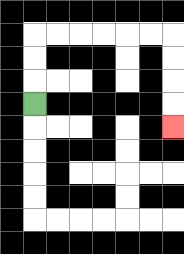{'start': '[1, 4]', 'end': '[7, 5]', 'path_directions': 'U,U,U,R,R,R,R,R,R,D,D,D,D', 'path_coordinates': '[[1, 4], [1, 3], [1, 2], [1, 1], [2, 1], [3, 1], [4, 1], [5, 1], [6, 1], [7, 1], [7, 2], [7, 3], [7, 4], [7, 5]]'}